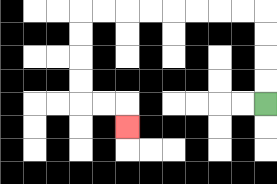{'start': '[11, 4]', 'end': '[5, 5]', 'path_directions': 'U,U,U,U,L,L,L,L,L,L,L,L,D,D,D,D,R,R,D', 'path_coordinates': '[[11, 4], [11, 3], [11, 2], [11, 1], [11, 0], [10, 0], [9, 0], [8, 0], [7, 0], [6, 0], [5, 0], [4, 0], [3, 0], [3, 1], [3, 2], [3, 3], [3, 4], [4, 4], [5, 4], [5, 5]]'}